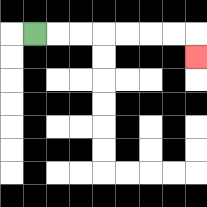{'start': '[1, 1]', 'end': '[8, 2]', 'path_directions': 'R,R,R,R,R,R,R,D', 'path_coordinates': '[[1, 1], [2, 1], [3, 1], [4, 1], [5, 1], [6, 1], [7, 1], [8, 1], [8, 2]]'}